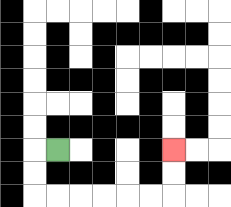{'start': '[2, 6]', 'end': '[7, 6]', 'path_directions': 'L,D,D,R,R,R,R,R,R,U,U', 'path_coordinates': '[[2, 6], [1, 6], [1, 7], [1, 8], [2, 8], [3, 8], [4, 8], [5, 8], [6, 8], [7, 8], [7, 7], [7, 6]]'}